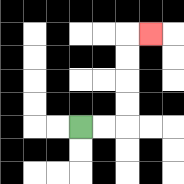{'start': '[3, 5]', 'end': '[6, 1]', 'path_directions': 'R,R,U,U,U,U,R', 'path_coordinates': '[[3, 5], [4, 5], [5, 5], [5, 4], [5, 3], [5, 2], [5, 1], [6, 1]]'}